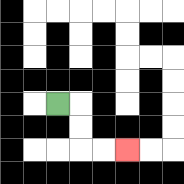{'start': '[2, 4]', 'end': '[5, 6]', 'path_directions': 'R,D,D,R,R', 'path_coordinates': '[[2, 4], [3, 4], [3, 5], [3, 6], [4, 6], [5, 6]]'}